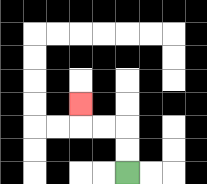{'start': '[5, 7]', 'end': '[3, 4]', 'path_directions': 'U,U,L,L,U', 'path_coordinates': '[[5, 7], [5, 6], [5, 5], [4, 5], [3, 5], [3, 4]]'}